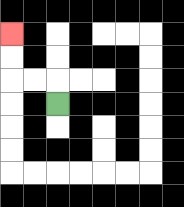{'start': '[2, 4]', 'end': '[0, 1]', 'path_directions': 'U,L,L,U,U', 'path_coordinates': '[[2, 4], [2, 3], [1, 3], [0, 3], [0, 2], [0, 1]]'}